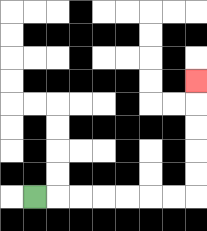{'start': '[1, 8]', 'end': '[8, 3]', 'path_directions': 'R,R,R,R,R,R,R,U,U,U,U,U', 'path_coordinates': '[[1, 8], [2, 8], [3, 8], [4, 8], [5, 8], [6, 8], [7, 8], [8, 8], [8, 7], [8, 6], [8, 5], [8, 4], [8, 3]]'}